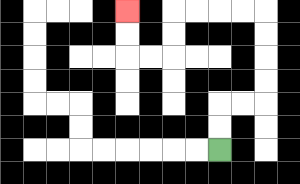{'start': '[9, 6]', 'end': '[5, 0]', 'path_directions': 'U,U,R,R,U,U,U,U,L,L,L,L,D,D,L,L,U,U', 'path_coordinates': '[[9, 6], [9, 5], [9, 4], [10, 4], [11, 4], [11, 3], [11, 2], [11, 1], [11, 0], [10, 0], [9, 0], [8, 0], [7, 0], [7, 1], [7, 2], [6, 2], [5, 2], [5, 1], [5, 0]]'}